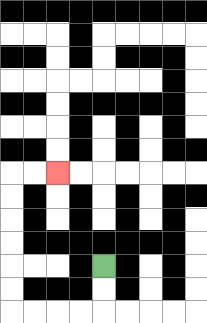{'start': '[4, 11]', 'end': '[2, 7]', 'path_directions': 'D,D,L,L,L,L,U,U,U,U,U,U,R,R', 'path_coordinates': '[[4, 11], [4, 12], [4, 13], [3, 13], [2, 13], [1, 13], [0, 13], [0, 12], [0, 11], [0, 10], [0, 9], [0, 8], [0, 7], [1, 7], [2, 7]]'}